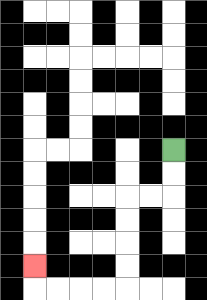{'start': '[7, 6]', 'end': '[1, 11]', 'path_directions': 'D,D,L,L,D,D,D,D,L,L,L,L,U', 'path_coordinates': '[[7, 6], [7, 7], [7, 8], [6, 8], [5, 8], [5, 9], [5, 10], [5, 11], [5, 12], [4, 12], [3, 12], [2, 12], [1, 12], [1, 11]]'}